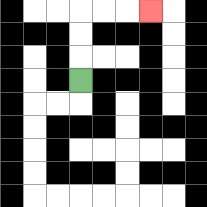{'start': '[3, 3]', 'end': '[6, 0]', 'path_directions': 'U,U,U,R,R,R', 'path_coordinates': '[[3, 3], [3, 2], [3, 1], [3, 0], [4, 0], [5, 0], [6, 0]]'}